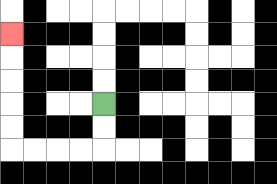{'start': '[4, 4]', 'end': '[0, 1]', 'path_directions': 'D,D,L,L,L,L,U,U,U,U,U', 'path_coordinates': '[[4, 4], [4, 5], [4, 6], [3, 6], [2, 6], [1, 6], [0, 6], [0, 5], [0, 4], [0, 3], [0, 2], [0, 1]]'}